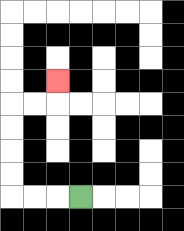{'start': '[3, 8]', 'end': '[2, 3]', 'path_directions': 'L,L,L,U,U,U,U,R,R,U', 'path_coordinates': '[[3, 8], [2, 8], [1, 8], [0, 8], [0, 7], [0, 6], [0, 5], [0, 4], [1, 4], [2, 4], [2, 3]]'}